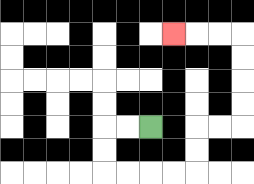{'start': '[6, 5]', 'end': '[7, 1]', 'path_directions': 'L,L,D,D,R,R,R,R,U,U,R,R,U,U,U,U,L,L,L', 'path_coordinates': '[[6, 5], [5, 5], [4, 5], [4, 6], [4, 7], [5, 7], [6, 7], [7, 7], [8, 7], [8, 6], [8, 5], [9, 5], [10, 5], [10, 4], [10, 3], [10, 2], [10, 1], [9, 1], [8, 1], [7, 1]]'}